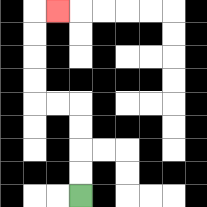{'start': '[3, 8]', 'end': '[2, 0]', 'path_directions': 'U,U,U,U,L,L,U,U,U,U,R', 'path_coordinates': '[[3, 8], [3, 7], [3, 6], [3, 5], [3, 4], [2, 4], [1, 4], [1, 3], [1, 2], [1, 1], [1, 0], [2, 0]]'}